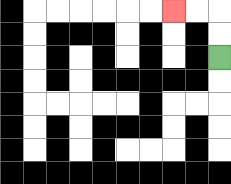{'start': '[9, 2]', 'end': '[7, 0]', 'path_directions': 'U,U,L,L', 'path_coordinates': '[[9, 2], [9, 1], [9, 0], [8, 0], [7, 0]]'}